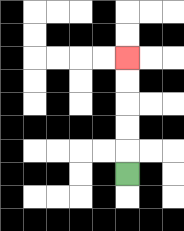{'start': '[5, 7]', 'end': '[5, 2]', 'path_directions': 'U,U,U,U,U', 'path_coordinates': '[[5, 7], [5, 6], [5, 5], [5, 4], [5, 3], [5, 2]]'}